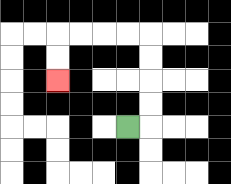{'start': '[5, 5]', 'end': '[2, 3]', 'path_directions': 'R,U,U,U,U,L,L,L,L,D,D', 'path_coordinates': '[[5, 5], [6, 5], [6, 4], [6, 3], [6, 2], [6, 1], [5, 1], [4, 1], [3, 1], [2, 1], [2, 2], [2, 3]]'}